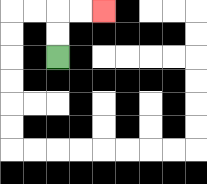{'start': '[2, 2]', 'end': '[4, 0]', 'path_directions': 'U,U,R,R', 'path_coordinates': '[[2, 2], [2, 1], [2, 0], [3, 0], [4, 0]]'}